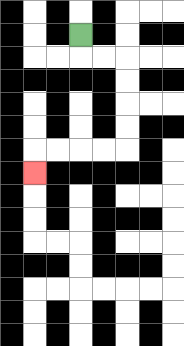{'start': '[3, 1]', 'end': '[1, 7]', 'path_directions': 'D,R,R,D,D,D,D,L,L,L,L,D', 'path_coordinates': '[[3, 1], [3, 2], [4, 2], [5, 2], [5, 3], [5, 4], [5, 5], [5, 6], [4, 6], [3, 6], [2, 6], [1, 6], [1, 7]]'}